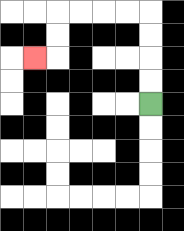{'start': '[6, 4]', 'end': '[1, 2]', 'path_directions': 'U,U,U,U,L,L,L,L,D,D,L', 'path_coordinates': '[[6, 4], [6, 3], [6, 2], [6, 1], [6, 0], [5, 0], [4, 0], [3, 0], [2, 0], [2, 1], [2, 2], [1, 2]]'}